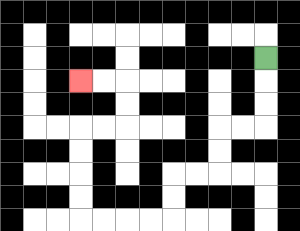{'start': '[11, 2]', 'end': '[3, 3]', 'path_directions': 'D,D,D,L,L,D,D,L,L,D,D,L,L,L,L,U,U,U,U,R,R,U,U,L,L', 'path_coordinates': '[[11, 2], [11, 3], [11, 4], [11, 5], [10, 5], [9, 5], [9, 6], [9, 7], [8, 7], [7, 7], [7, 8], [7, 9], [6, 9], [5, 9], [4, 9], [3, 9], [3, 8], [3, 7], [3, 6], [3, 5], [4, 5], [5, 5], [5, 4], [5, 3], [4, 3], [3, 3]]'}